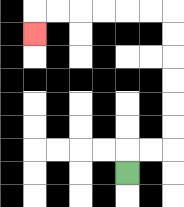{'start': '[5, 7]', 'end': '[1, 1]', 'path_directions': 'U,R,R,U,U,U,U,U,U,L,L,L,L,L,L,D', 'path_coordinates': '[[5, 7], [5, 6], [6, 6], [7, 6], [7, 5], [7, 4], [7, 3], [7, 2], [7, 1], [7, 0], [6, 0], [5, 0], [4, 0], [3, 0], [2, 0], [1, 0], [1, 1]]'}